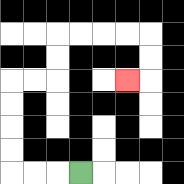{'start': '[3, 7]', 'end': '[5, 3]', 'path_directions': 'L,L,L,U,U,U,U,R,R,U,U,R,R,R,R,D,D,L', 'path_coordinates': '[[3, 7], [2, 7], [1, 7], [0, 7], [0, 6], [0, 5], [0, 4], [0, 3], [1, 3], [2, 3], [2, 2], [2, 1], [3, 1], [4, 1], [5, 1], [6, 1], [6, 2], [6, 3], [5, 3]]'}